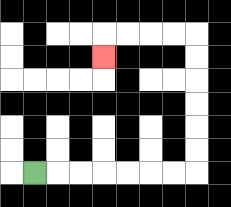{'start': '[1, 7]', 'end': '[4, 2]', 'path_directions': 'R,R,R,R,R,R,R,U,U,U,U,U,U,L,L,L,L,D', 'path_coordinates': '[[1, 7], [2, 7], [3, 7], [4, 7], [5, 7], [6, 7], [7, 7], [8, 7], [8, 6], [8, 5], [8, 4], [8, 3], [8, 2], [8, 1], [7, 1], [6, 1], [5, 1], [4, 1], [4, 2]]'}